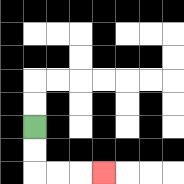{'start': '[1, 5]', 'end': '[4, 7]', 'path_directions': 'D,D,R,R,R', 'path_coordinates': '[[1, 5], [1, 6], [1, 7], [2, 7], [3, 7], [4, 7]]'}